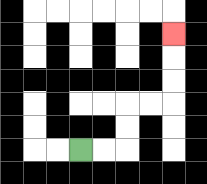{'start': '[3, 6]', 'end': '[7, 1]', 'path_directions': 'R,R,U,U,R,R,U,U,U', 'path_coordinates': '[[3, 6], [4, 6], [5, 6], [5, 5], [5, 4], [6, 4], [7, 4], [7, 3], [7, 2], [7, 1]]'}